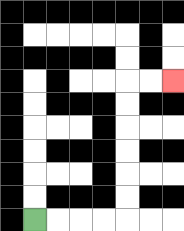{'start': '[1, 9]', 'end': '[7, 3]', 'path_directions': 'R,R,R,R,U,U,U,U,U,U,R,R', 'path_coordinates': '[[1, 9], [2, 9], [3, 9], [4, 9], [5, 9], [5, 8], [5, 7], [5, 6], [5, 5], [5, 4], [5, 3], [6, 3], [7, 3]]'}